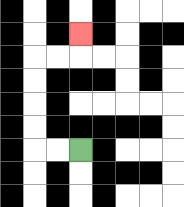{'start': '[3, 6]', 'end': '[3, 1]', 'path_directions': 'L,L,U,U,U,U,R,R,U', 'path_coordinates': '[[3, 6], [2, 6], [1, 6], [1, 5], [1, 4], [1, 3], [1, 2], [2, 2], [3, 2], [3, 1]]'}